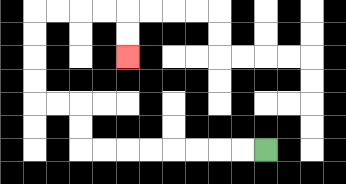{'start': '[11, 6]', 'end': '[5, 2]', 'path_directions': 'L,L,L,L,L,L,L,L,U,U,L,L,U,U,U,U,R,R,R,R,D,D', 'path_coordinates': '[[11, 6], [10, 6], [9, 6], [8, 6], [7, 6], [6, 6], [5, 6], [4, 6], [3, 6], [3, 5], [3, 4], [2, 4], [1, 4], [1, 3], [1, 2], [1, 1], [1, 0], [2, 0], [3, 0], [4, 0], [5, 0], [5, 1], [5, 2]]'}